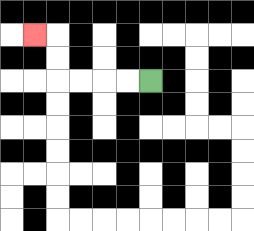{'start': '[6, 3]', 'end': '[1, 1]', 'path_directions': 'L,L,L,L,U,U,L', 'path_coordinates': '[[6, 3], [5, 3], [4, 3], [3, 3], [2, 3], [2, 2], [2, 1], [1, 1]]'}